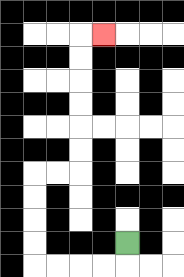{'start': '[5, 10]', 'end': '[4, 1]', 'path_directions': 'D,L,L,L,L,U,U,U,U,R,R,U,U,U,U,U,U,R', 'path_coordinates': '[[5, 10], [5, 11], [4, 11], [3, 11], [2, 11], [1, 11], [1, 10], [1, 9], [1, 8], [1, 7], [2, 7], [3, 7], [3, 6], [3, 5], [3, 4], [3, 3], [3, 2], [3, 1], [4, 1]]'}